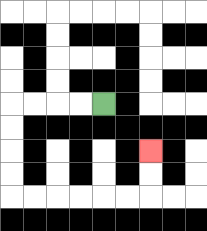{'start': '[4, 4]', 'end': '[6, 6]', 'path_directions': 'L,L,L,L,D,D,D,D,R,R,R,R,R,R,U,U', 'path_coordinates': '[[4, 4], [3, 4], [2, 4], [1, 4], [0, 4], [0, 5], [0, 6], [0, 7], [0, 8], [1, 8], [2, 8], [3, 8], [4, 8], [5, 8], [6, 8], [6, 7], [6, 6]]'}